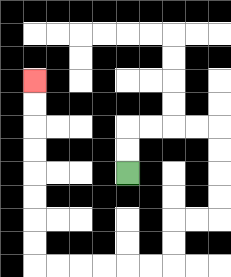{'start': '[5, 7]', 'end': '[1, 3]', 'path_directions': 'U,U,R,R,R,R,D,D,D,D,L,L,D,D,L,L,L,L,L,L,U,U,U,U,U,U,U,U', 'path_coordinates': '[[5, 7], [5, 6], [5, 5], [6, 5], [7, 5], [8, 5], [9, 5], [9, 6], [9, 7], [9, 8], [9, 9], [8, 9], [7, 9], [7, 10], [7, 11], [6, 11], [5, 11], [4, 11], [3, 11], [2, 11], [1, 11], [1, 10], [1, 9], [1, 8], [1, 7], [1, 6], [1, 5], [1, 4], [1, 3]]'}